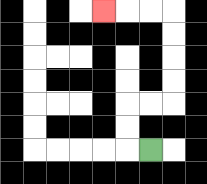{'start': '[6, 6]', 'end': '[4, 0]', 'path_directions': 'L,U,U,R,R,U,U,U,U,L,L,L', 'path_coordinates': '[[6, 6], [5, 6], [5, 5], [5, 4], [6, 4], [7, 4], [7, 3], [7, 2], [7, 1], [7, 0], [6, 0], [5, 0], [4, 0]]'}